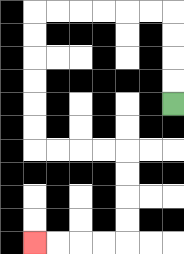{'start': '[7, 4]', 'end': '[1, 10]', 'path_directions': 'U,U,U,U,L,L,L,L,L,L,D,D,D,D,D,D,R,R,R,R,D,D,D,D,L,L,L,L', 'path_coordinates': '[[7, 4], [7, 3], [7, 2], [7, 1], [7, 0], [6, 0], [5, 0], [4, 0], [3, 0], [2, 0], [1, 0], [1, 1], [1, 2], [1, 3], [1, 4], [1, 5], [1, 6], [2, 6], [3, 6], [4, 6], [5, 6], [5, 7], [5, 8], [5, 9], [5, 10], [4, 10], [3, 10], [2, 10], [1, 10]]'}